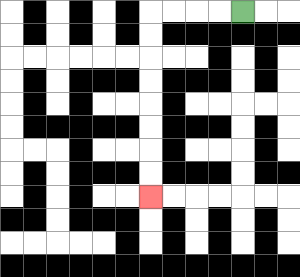{'start': '[10, 0]', 'end': '[6, 8]', 'path_directions': 'L,L,L,L,D,D,D,D,D,D,D,D', 'path_coordinates': '[[10, 0], [9, 0], [8, 0], [7, 0], [6, 0], [6, 1], [6, 2], [6, 3], [6, 4], [6, 5], [6, 6], [6, 7], [6, 8]]'}